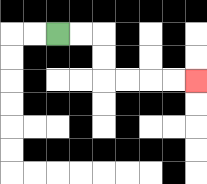{'start': '[2, 1]', 'end': '[8, 3]', 'path_directions': 'R,R,D,D,R,R,R,R', 'path_coordinates': '[[2, 1], [3, 1], [4, 1], [4, 2], [4, 3], [5, 3], [6, 3], [7, 3], [8, 3]]'}